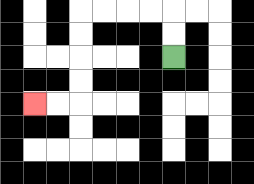{'start': '[7, 2]', 'end': '[1, 4]', 'path_directions': 'U,U,L,L,L,L,D,D,D,D,L,L', 'path_coordinates': '[[7, 2], [7, 1], [7, 0], [6, 0], [5, 0], [4, 0], [3, 0], [3, 1], [3, 2], [3, 3], [3, 4], [2, 4], [1, 4]]'}